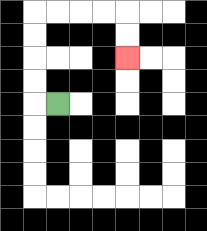{'start': '[2, 4]', 'end': '[5, 2]', 'path_directions': 'L,U,U,U,U,R,R,R,R,D,D', 'path_coordinates': '[[2, 4], [1, 4], [1, 3], [1, 2], [1, 1], [1, 0], [2, 0], [3, 0], [4, 0], [5, 0], [5, 1], [5, 2]]'}